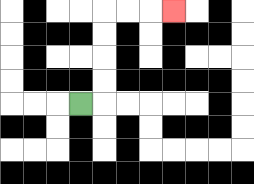{'start': '[3, 4]', 'end': '[7, 0]', 'path_directions': 'R,U,U,U,U,R,R,R', 'path_coordinates': '[[3, 4], [4, 4], [4, 3], [4, 2], [4, 1], [4, 0], [5, 0], [6, 0], [7, 0]]'}